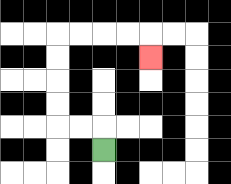{'start': '[4, 6]', 'end': '[6, 2]', 'path_directions': 'U,L,L,U,U,U,U,R,R,R,R,D', 'path_coordinates': '[[4, 6], [4, 5], [3, 5], [2, 5], [2, 4], [2, 3], [2, 2], [2, 1], [3, 1], [4, 1], [5, 1], [6, 1], [6, 2]]'}